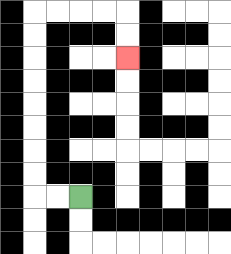{'start': '[3, 8]', 'end': '[5, 2]', 'path_directions': 'L,L,U,U,U,U,U,U,U,U,R,R,R,R,D,D', 'path_coordinates': '[[3, 8], [2, 8], [1, 8], [1, 7], [1, 6], [1, 5], [1, 4], [1, 3], [1, 2], [1, 1], [1, 0], [2, 0], [3, 0], [4, 0], [5, 0], [5, 1], [5, 2]]'}